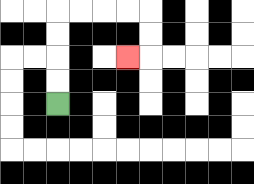{'start': '[2, 4]', 'end': '[5, 2]', 'path_directions': 'U,U,U,U,R,R,R,R,D,D,L', 'path_coordinates': '[[2, 4], [2, 3], [2, 2], [2, 1], [2, 0], [3, 0], [4, 0], [5, 0], [6, 0], [6, 1], [6, 2], [5, 2]]'}